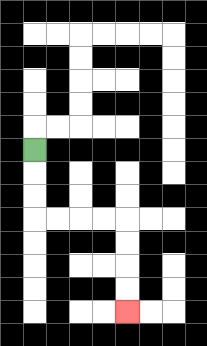{'start': '[1, 6]', 'end': '[5, 13]', 'path_directions': 'D,D,D,R,R,R,R,D,D,D,D', 'path_coordinates': '[[1, 6], [1, 7], [1, 8], [1, 9], [2, 9], [3, 9], [4, 9], [5, 9], [5, 10], [5, 11], [5, 12], [5, 13]]'}